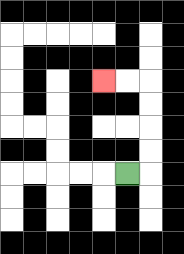{'start': '[5, 7]', 'end': '[4, 3]', 'path_directions': 'R,U,U,U,U,L,L', 'path_coordinates': '[[5, 7], [6, 7], [6, 6], [6, 5], [6, 4], [6, 3], [5, 3], [4, 3]]'}